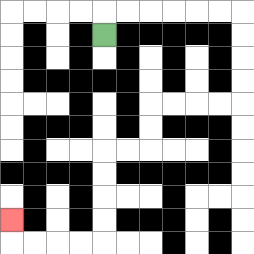{'start': '[4, 1]', 'end': '[0, 9]', 'path_directions': 'U,R,R,R,R,R,R,D,D,D,D,L,L,L,L,D,D,L,L,D,D,D,D,L,L,L,L,U', 'path_coordinates': '[[4, 1], [4, 0], [5, 0], [6, 0], [7, 0], [8, 0], [9, 0], [10, 0], [10, 1], [10, 2], [10, 3], [10, 4], [9, 4], [8, 4], [7, 4], [6, 4], [6, 5], [6, 6], [5, 6], [4, 6], [4, 7], [4, 8], [4, 9], [4, 10], [3, 10], [2, 10], [1, 10], [0, 10], [0, 9]]'}